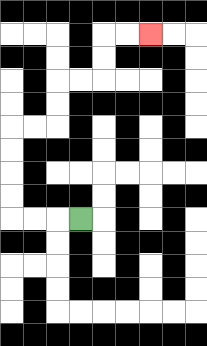{'start': '[3, 9]', 'end': '[6, 1]', 'path_directions': 'L,L,L,U,U,U,U,R,R,U,U,R,R,U,U,R,R', 'path_coordinates': '[[3, 9], [2, 9], [1, 9], [0, 9], [0, 8], [0, 7], [0, 6], [0, 5], [1, 5], [2, 5], [2, 4], [2, 3], [3, 3], [4, 3], [4, 2], [4, 1], [5, 1], [6, 1]]'}